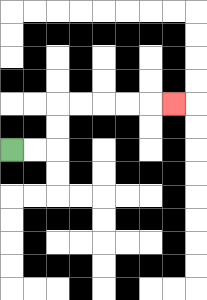{'start': '[0, 6]', 'end': '[7, 4]', 'path_directions': 'R,R,U,U,R,R,R,R,R', 'path_coordinates': '[[0, 6], [1, 6], [2, 6], [2, 5], [2, 4], [3, 4], [4, 4], [5, 4], [6, 4], [7, 4]]'}